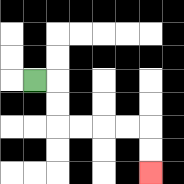{'start': '[1, 3]', 'end': '[6, 7]', 'path_directions': 'R,D,D,R,R,R,R,D,D', 'path_coordinates': '[[1, 3], [2, 3], [2, 4], [2, 5], [3, 5], [4, 5], [5, 5], [6, 5], [6, 6], [6, 7]]'}